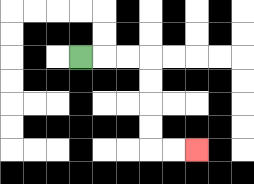{'start': '[3, 2]', 'end': '[8, 6]', 'path_directions': 'R,R,R,D,D,D,D,R,R', 'path_coordinates': '[[3, 2], [4, 2], [5, 2], [6, 2], [6, 3], [6, 4], [6, 5], [6, 6], [7, 6], [8, 6]]'}